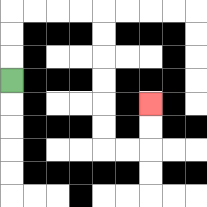{'start': '[0, 3]', 'end': '[6, 4]', 'path_directions': 'U,U,U,R,R,R,R,D,D,D,D,D,D,R,R,U,U', 'path_coordinates': '[[0, 3], [0, 2], [0, 1], [0, 0], [1, 0], [2, 0], [3, 0], [4, 0], [4, 1], [4, 2], [4, 3], [4, 4], [4, 5], [4, 6], [5, 6], [6, 6], [6, 5], [6, 4]]'}